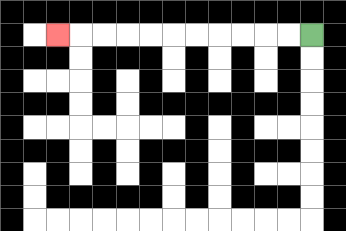{'start': '[13, 1]', 'end': '[2, 1]', 'path_directions': 'L,L,L,L,L,L,L,L,L,L,L', 'path_coordinates': '[[13, 1], [12, 1], [11, 1], [10, 1], [9, 1], [8, 1], [7, 1], [6, 1], [5, 1], [4, 1], [3, 1], [2, 1]]'}